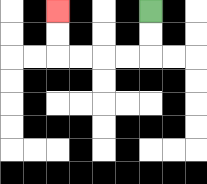{'start': '[6, 0]', 'end': '[2, 0]', 'path_directions': 'D,D,L,L,L,L,U,U', 'path_coordinates': '[[6, 0], [6, 1], [6, 2], [5, 2], [4, 2], [3, 2], [2, 2], [2, 1], [2, 0]]'}